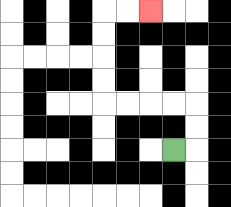{'start': '[7, 6]', 'end': '[6, 0]', 'path_directions': 'R,U,U,L,L,L,L,U,U,U,U,R,R', 'path_coordinates': '[[7, 6], [8, 6], [8, 5], [8, 4], [7, 4], [6, 4], [5, 4], [4, 4], [4, 3], [4, 2], [4, 1], [4, 0], [5, 0], [6, 0]]'}